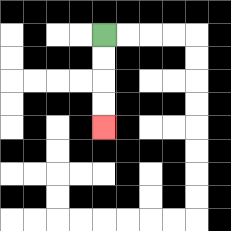{'start': '[4, 1]', 'end': '[4, 5]', 'path_directions': 'D,D,D,D', 'path_coordinates': '[[4, 1], [4, 2], [4, 3], [4, 4], [4, 5]]'}